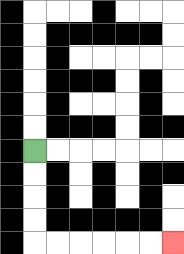{'start': '[1, 6]', 'end': '[7, 10]', 'path_directions': 'D,D,D,D,R,R,R,R,R,R', 'path_coordinates': '[[1, 6], [1, 7], [1, 8], [1, 9], [1, 10], [2, 10], [3, 10], [4, 10], [5, 10], [6, 10], [7, 10]]'}